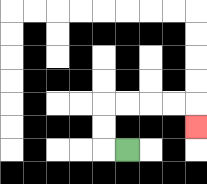{'start': '[5, 6]', 'end': '[8, 5]', 'path_directions': 'L,U,U,R,R,R,R,D', 'path_coordinates': '[[5, 6], [4, 6], [4, 5], [4, 4], [5, 4], [6, 4], [7, 4], [8, 4], [8, 5]]'}